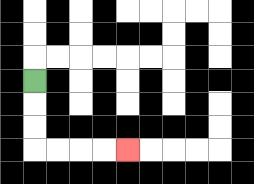{'start': '[1, 3]', 'end': '[5, 6]', 'path_directions': 'D,D,D,R,R,R,R', 'path_coordinates': '[[1, 3], [1, 4], [1, 5], [1, 6], [2, 6], [3, 6], [4, 6], [5, 6]]'}